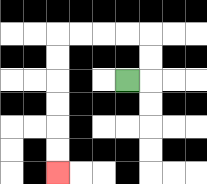{'start': '[5, 3]', 'end': '[2, 7]', 'path_directions': 'R,U,U,L,L,L,L,D,D,D,D,D,D', 'path_coordinates': '[[5, 3], [6, 3], [6, 2], [6, 1], [5, 1], [4, 1], [3, 1], [2, 1], [2, 2], [2, 3], [2, 4], [2, 5], [2, 6], [2, 7]]'}